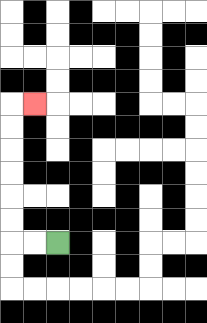{'start': '[2, 10]', 'end': '[1, 4]', 'path_directions': 'L,L,U,U,U,U,U,U,R', 'path_coordinates': '[[2, 10], [1, 10], [0, 10], [0, 9], [0, 8], [0, 7], [0, 6], [0, 5], [0, 4], [1, 4]]'}